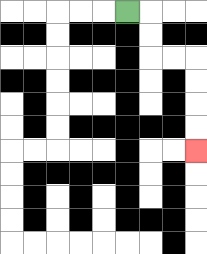{'start': '[5, 0]', 'end': '[8, 6]', 'path_directions': 'R,D,D,R,R,D,D,D,D', 'path_coordinates': '[[5, 0], [6, 0], [6, 1], [6, 2], [7, 2], [8, 2], [8, 3], [8, 4], [8, 5], [8, 6]]'}